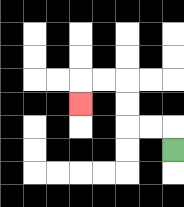{'start': '[7, 6]', 'end': '[3, 4]', 'path_directions': 'U,L,L,U,U,L,L,D', 'path_coordinates': '[[7, 6], [7, 5], [6, 5], [5, 5], [5, 4], [5, 3], [4, 3], [3, 3], [3, 4]]'}